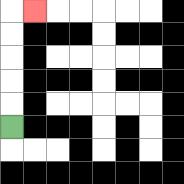{'start': '[0, 5]', 'end': '[1, 0]', 'path_directions': 'U,U,U,U,U,R', 'path_coordinates': '[[0, 5], [0, 4], [0, 3], [0, 2], [0, 1], [0, 0], [1, 0]]'}